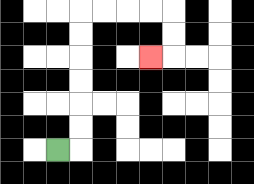{'start': '[2, 6]', 'end': '[6, 2]', 'path_directions': 'R,U,U,U,U,U,U,R,R,R,R,D,D,L', 'path_coordinates': '[[2, 6], [3, 6], [3, 5], [3, 4], [3, 3], [3, 2], [3, 1], [3, 0], [4, 0], [5, 0], [6, 0], [7, 0], [7, 1], [7, 2], [6, 2]]'}